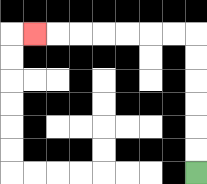{'start': '[8, 7]', 'end': '[1, 1]', 'path_directions': 'U,U,U,U,U,U,L,L,L,L,L,L,L', 'path_coordinates': '[[8, 7], [8, 6], [8, 5], [8, 4], [8, 3], [8, 2], [8, 1], [7, 1], [6, 1], [5, 1], [4, 1], [3, 1], [2, 1], [1, 1]]'}